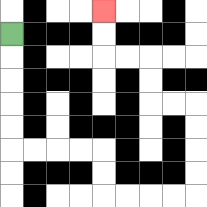{'start': '[0, 1]', 'end': '[4, 0]', 'path_directions': 'D,D,D,D,D,R,R,R,R,D,D,R,R,R,R,U,U,U,U,L,L,U,U,L,L,U,U', 'path_coordinates': '[[0, 1], [0, 2], [0, 3], [0, 4], [0, 5], [0, 6], [1, 6], [2, 6], [3, 6], [4, 6], [4, 7], [4, 8], [5, 8], [6, 8], [7, 8], [8, 8], [8, 7], [8, 6], [8, 5], [8, 4], [7, 4], [6, 4], [6, 3], [6, 2], [5, 2], [4, 2], [4, 1], [4, 0]]'}